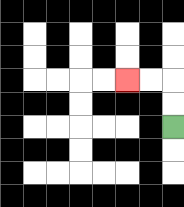{'start': '[7, 5]', 'end': '[5, 3]', 'path_directions': 'U,U,L,L', 'path_coordinates': '[[7, 5], [7, 4], [7, 3], [6, 3], [5, 3]]'}